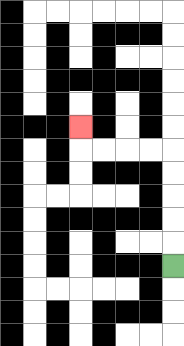{'start': '[7, 11]', 'end': '[3, 5]', 'path_directions': 'U,U,U,U,U,L,L,L,L,U', 'path_coordinates': '[[7, 11], [7, 10], [7, 9], [7, 8], [7, 7], [7, 6], [6, 6], [5, 6], [4, 6], [3, 6], [3, 5]]'}